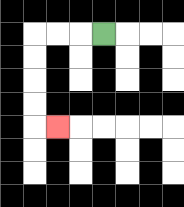{'start': '[4, 1]', 'end': '[2, 5]', 'path_directions': 'L,L,L,D,D,D,D,R', 'path_coordinates': '[[4, 1], [3, 1], [2, 1], [1, 1], [1, 2], [1, 3], [1, 4], [1, 5], [2, 5]]'}